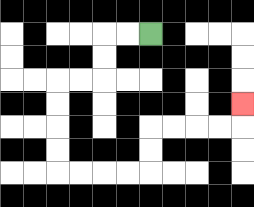{'start': '[6, 1]', 'end': '[10, 4]', 'path_directions': 'L,L,D,D,L,L,D,D,D,D,R,R,R,R,U,U,R,R,R,R,U', 'path_coordinates': '[[6, 1], [5, 1], [4, 1], [4, 2], [4, 3], [3, 3], [2, 3], [2, 4], [2, 5], [2, 6], [2, 7], [3, 7], [4, 7], [5, 7], [6, 7], [6, 6], [6, 5], [7, 5], [8, 5], [9, 5], [10, 5], [10, 4]]'}